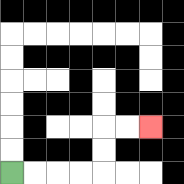{'start': '[0, 7]', 'end': '[6, 5]', 'path_directions': 'R,R,R,R,U,U,R,R', 'path_coordinates': '[[0, 7], [1, 7], [2, 7], [3, 7], [4, 7], [4, 6], [4, 5], [5, 5], [6, 5]]'}